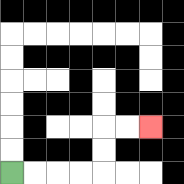{'start': '[0, 7]', 'end': '[6, 5]', 'path_directions': 'R,R,R,R,U,U,R,R', 'path_coordinates': '[[0, 7], [1, 7], [2, 7], [3, 7], [4, 7], [4, 6], [4, 5], [5, 5], [6, 5]]'}